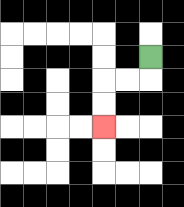{'start': '[6, 2]', 'end': '[4, 5]', 'path_directions': 'D,L,L,D,D', 'path_coordinates': '[[6, 2], [6, 3], [5, 3], [4, 3], [4, 4], [4, 5]]'}